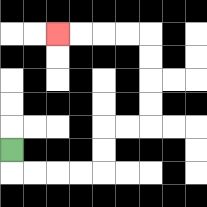{'start': '[0, 6]', 'end': '[2, 1]', 'path_directions': 'D,R,R,R,R,U,U,R,R,U,U,U,U,L,L,L,L', 'path_coordinates': '[[0, 6], [0, 7], [1, 7], [2, 7], [3, 7], [4, 7], [4, 6], [4, 5], [5, 5], [6, 5], [6, 4], [6, 3], [6, 2], [6, 1], [5, 1], [4, 1], [3, 1], [2, 1]]'}